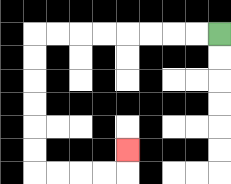{'start': '[9, 1]', 'end': '[5, 6]', 'path_directions': 'L,L,L,L,L,L,L,L,D,D,D,D,D,D,R,R,R,R,U', 'path_coordinates': '[[9, 1], [8, 1], [7, 1], [6, 1], [5, 1], [4, 1], [3, 1], [2, 1], [1, 1], [1, 2], [1, 3], [1, 4], [1, 5], [1, 6], [1, 7], [2, 7], [3, 7], [4, 7], [5, 7], [5, 6]]'}